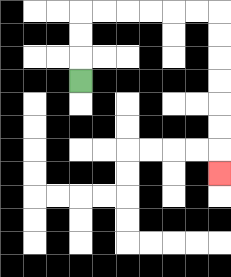{'start': '[3, 3]', 'end': '[9, 7]', 'path_directions': 'U,U,U,R,R,R,R,R,R,D,D,D,D,D,D,D', 'path_coordinates': '[[3, 3], [3, 2], [3, 1], [3, 0], [4, 0], [5, 0], [6, 0], [7, 0], [8, 0], [9, 0], [9, 1], [9, 2], [9, 3], [9, 4], [9, 5], [9, 6], [9, 7]]'}